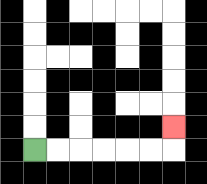{'start': '[1, 6]', 'end': '[7, 5]', 'path_directions': 'R,R,R,R,R,R,U', 'path_coordinates': '[[1, 6], [2, 6], [3, 6], [4, 6], [5, 6], [6, 6], [7, 6], [7, 5]]'}